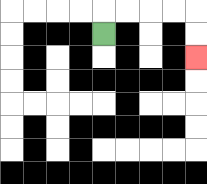{'start': '[4, 1]', 'end': '[8, 2]', 'path_directions': 'U,R,R,R,R,D,D', 'path_coordinates': '[[4, 1], [4, 0], [5, 0], [6, 0], [7, 0], [8, 0], [8, 1], [8, 2]]'}